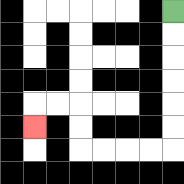{'start': '[7, 0]', 'end': '[1, 5]', 'path_directions': 'D,D,D,D,D,D,L,L,L,L,U,U,L,L,D', 'path_coordinates': '[[7, 0], [7, 1], [7, 2], [7, 3], [7, 4], [7, 5], [7, 6], [6, 6], [5, 6], [4, 6], [3, 6], [3, 5], [3, 4], [2, 4], [1, 4], [1, 5]]'}